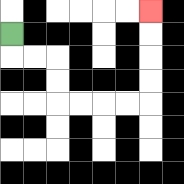{'start': '[0, 1]', 'end': '[6, 0]', 'path_directions': 'D,R,R,D,D,R,R,R,R,U,U,U,U', 'path_coordinates': '[[0, 1], [0, 2], [1, 2], [2, 2], [2, 3], [2, 4], [3, 4], [4, 4], [5, 4], [6, 4], [6, 3], [6, 2], [6, 1], [6, 0]]'}